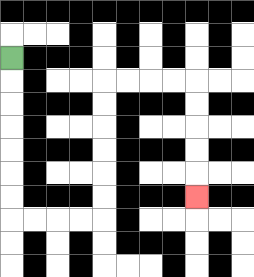{'start': '[0, 2]', 'end': '[8, 8]', 'path_directions': 'D,D,D,D,D,D,D,R,R,R,R,U,U,U,U,U,U,R,R,R,R,D,D,D,D,D', 'path_coordinates': '[[0, 2], [0, 3], [0, 4], [0, 5], [0, 6], [0, 7], [0, 8], [0, 9], [1, 9], [2, 9], [3, 9], [4, 9], [4, 8], [4, 7], [4, 6], [4, 5], [4, 4], [4, 3], [5, 3], [6, 3], [7, 3], [8, 3], [8, 4], [8, 5], [8, 6], [8, 7], [8, 8]]'}